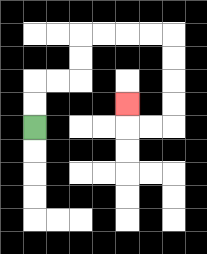{'start': '[1, 5]', 'end': '[5, 4]', 'path_directions': 'U,U,R,R,U,U,R,R,R,R,D,D,D,D,L,L,U', 'path_coordinates': '[[1, 5], [1, 4], [1, 3], [2, 3], [3, 3], [3, 2], [3, 1], [4, 1], [5, 1], [6, 1], [7, 1], [7, 2], [7, 3], [7, 4], [7, 5], [6, 5], [5, 5], [5, 4]]'}